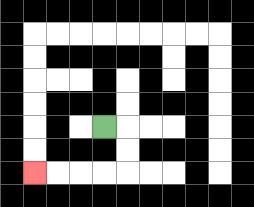{'start': '[4, 5]', 'end': '[1, 7]', 'path_directions': 'R,D,D,L,L,L,L', 'path_coordinates': '[[4, 5], [5, 5], [5, 6], [5, 7], [4, 7], [3, 7], [2, 7], [1, 7]]'}